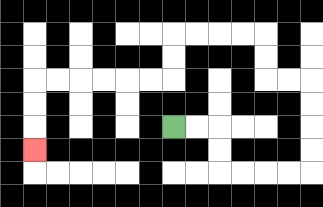{'start': '[7, 5]', 'end': '[1, 6]', 'path_directions': 'R,R,D,D,R,R,R,R,U,U,U,U,L,L,U,U,L,L,L,L,D,D,L,L,L,L,L,L,D,D,D', 'path_coordinates': '[[7, 5], [8, 5], [9, 5], [9, 6], [9, 7], [10, 7], [11, 7], [12, 7], [13, 7], [13, 6], [13, 5], [13, 4], [13, 3], [12, 3], [11, 3], [11, 2], [11, 1], [10, 1], [9, 1], [8, 1], [7, 1], [7, 2], [7, 3], [6, 3], [5, 3], [4, 3], [3, 3], [2, 3], [1, 3], [1, 4], [1, 5], [1, 6]]'}